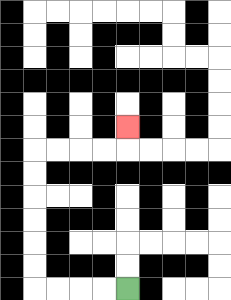{'start': '[5, 12]', 'end': '[5, 5]', 'path_directions': 'L,L,L,L,U,U,U,U,U,U,R,R,R,R,U', 'path_coordinates': '[[5, 12], [4, 12], [3, 12], [2, 12], [1, 12], [1, 11], [1, 10], [1, 9], [1, 8], [1, 7], [1, 6], [2, 6], [3, 6], [4, 6], [5, 6], [5, 5]]'}